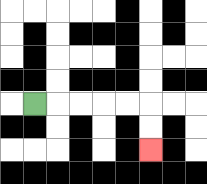{'start': '[1, 4]', 'end': '[6, 6]', 'path_directions': 'R,R,R,R,R,D,D', 'path_coordinates': '[[1, 4], [2, 4], [3, 4], [4, 4], [5, 4], [6, 4], [6, 5], [6, 6]]'}